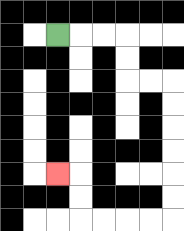{'start': '[2, 1]', 'end': '[2, 7]', 'path_directions': 'R,R,R,D,D,R,R,D,D,D,D,D,D,L,L,L,L,U,U,L', 'path_coordinates': '[[2, 1], [3, 1], [4, 1], [5, 1], [5, 2], [5, 3], [6, 3], [7, 3], [7, 4], [7, 5], [7, 6], [7, 7], [7, 8], [7, 9], [6, 9], [5, 9], [4, 9], [3, 9], [3, 8], [3, 7], [2, 7]]'}